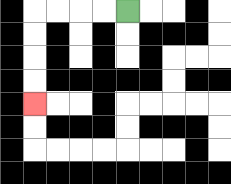{'start': '[5, 0]', 'end': '[1, 4]', 'path_directions': 'L,L,L,L,D,D,D,D', 'path_coordinates': '[[5, 0], [4, 0], [3, 0], [2, 0], [1, 0], [1, 1], [1, 2], [1, 3], [1, 4]]'}